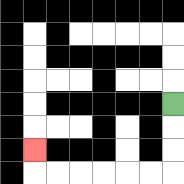{'start': '[7, 4]', 'end': '[1, 6]', 'path_directions': 'D,D,D,L,L,L,L,L,L,U', 'path_coordinates': '[[7, 4], [7, 5], [7, 6], [7, 7], [6, 7], [5, 7], [4, 7], [3, 7], [2, 7], [1, 7], [1, 6]]'}